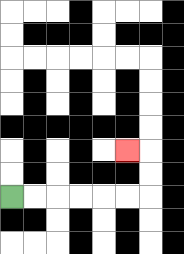{'start': '[0, 8]', 'end': '[5, 6]', 'path_directions': 'R,R,R,R,R,R,U,U,L', 'path_coordinates': '[[0, 8], [1, 8], [2, 8], [3, 8], [4, 8], [5, 8], [6, 8], [6, 7], [6, 6], [5, 6]]'}